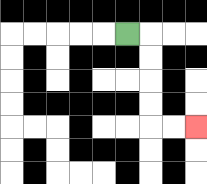{'start': '[5, 1]', 'end': '[8, 5]', 'path_directions': 'R,D,D,D,D,R,R', 'path_coordinates': '[[5, 1], [6, 1], [6, 2], [6, 3], [6, 4], [6, 5], [7, 5], [8, 5]]'}